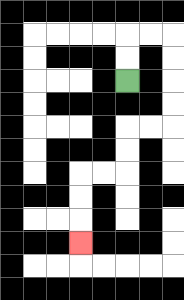{'start': '[5, 3]', 'end': '[3, 10]', 'path_directions': 'U,U,R,R,D,D,D,D,L,L,D,D,L,L,D,D,D', 'path_coordinates': '[[5, 3], [5, 2], [5, 1], [6, 1], [7, 1], [7, 2], [7, 3], [7, 4], [7, 5], [6, 5], [5, 5], [5, 6], [5, 7], [4, 7], [3, 7], [3, 8], [3, 9], [3, 10]]'}